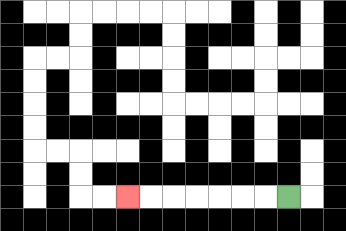{'start': '[12, 8]', 'end': '[5, 8]', 'path_directions': 'L,L,L,L,L,L,L', 'path_coordinates': '[[12, 8], [11, 8], [10, 8], [9, 8], [8, 8], [7, 8], [6, 8], [5, 8]]'}